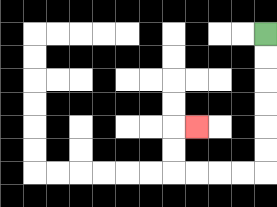{'start': '[11, 1]', 'end': '[8, 5]', 'path_directions': 'D,D,D,D,D,D,L,L,L,L,U,U,R', 'path_coordinates': '[[11, 1], [11, 2], [11, 3], [11, 4], [11, 5], [11, 6], [11, 7], [10, 7], [9, 7], [8, 7], [7, 7], [7, 6], [7, 5], [8, 5]]'}